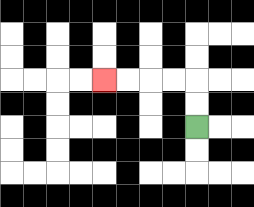{'start': '[8, 5]', 'end': '[4, 3]', 'path_directions': 'U,U,L,L,L,L', 'path_coordinates': '[[8, 5], [8, 4], [8, 3], [7, 3], [6, 3], [5, 3], [4, 3]]'}